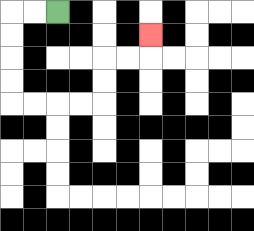{'start': '[2, 0]', 'end': '[6, 1]', 'path_directions': 'L,L,D,D,D,D,R,R,R,R,U,U,R,R,U', 'path_coordinates': '[[2, 0], [1, 0], [0, 0], [0, 1], [0, 2], [0, 3], [0, 4], [1, 4], [2, 4], [3, 4], [4, 4], [4, 3], [4, 2], [5, 2], [6, 2], [6, 1]]'}